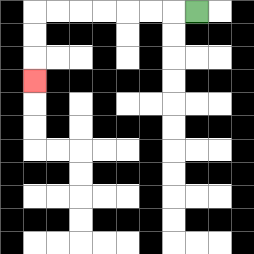{'start': '[8, 0]', 'end': '[1, 3]', 'path_directions': 'L,L,L,L,L,L,L,D,D,D', 'path_coordinates': '[[8, 0], [7, 0], [6, 0], [5, 0], [4, 0], [3, 0], [2, 0], [1, 0], [1, 1], [1, 2], [1, 3]]'}